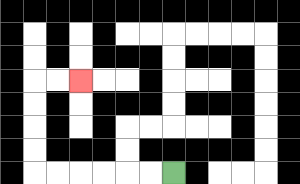{'start': '[7, 7]', 'end': '[3, 3]', 'path_directions': 'L,L,L,L,L,L,U,U,U,U,R,R', 'path_coordinates': '[[7, 7], [6, 7], [5, 7], [4, 7], [3, 7], [2, 7], [1, 7], [1, 6], [1, 5], [1, 4], [1, 3], [2, 3], [3, 3]]'}